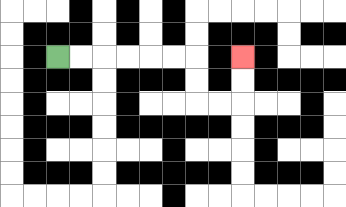{'start': '[2, 2]', 'end': '[10, 2]', 'path_directions': 'R,R,R,R,R,R,D,D,R,R,U,U', 'path_coordinates': '[[2, 2], [3, 2], [4, 2], [5, 2], [6, 2], [7, 2], [8, 2], [8, 3], [8, 4], [9, 4], [10, 4], [10, 3], [10, 2]]'}